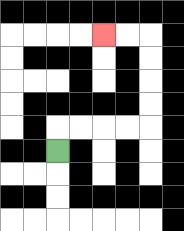{'start': '[2, 6]', 'end': '[4, 1]', 'path_directions': 'U,R,R,R,R,U,U,U,U,L,L', 'path_coordinates': '[[2, 6], [2, 5], [3, 5], [4, 5], [5, 5], [6, 5], [6, 4], [6, 3], [6, 2], [6, 1], [5, 1], [4, 1]]'}